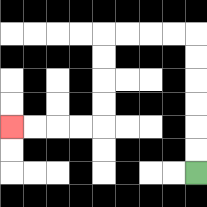{'start': '[8, 7]', 'end': '[0, 5]', 'path_directions': 'U,U,U,U,U,U,L,L,L,L,D,D,D,D,L,L,L,L', 'path_coordinates': '[[8, 7], [8, 6], [8, 5], [8, 4], [8, 3], [8, 2], [8, 1], [7, 1], [6, 1], [5, 1], [4, 1], [4, 2], [4, 3], [4, 4], [4, 5], [3, 5], [2, 5], [1, 5], [0, 5]]'}